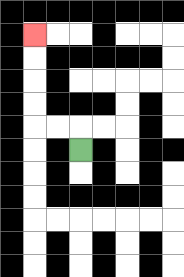{'start': '[3, 6]', 'end': '[1, 1]', 'path_directions': 'U,L,L,U,U,U,U', 'path_coordinates': '[[3, 6], [3, 5], [2, 5], [1, 5], [1, 4], [1, 3], [1, 2], [1, 1]]'}